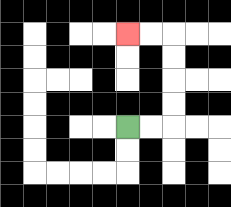{'start': '[5, 5]', 'end': '[5, 1]', 'path_directions': 'R,R,U,U,U,U,L,L', 'path_coordinates': '[[5, 5], [6, 5], [7, 5], [7, 4], [7, 3], [7, 2], [7, 1], [6, 1], [5, 1]]'}